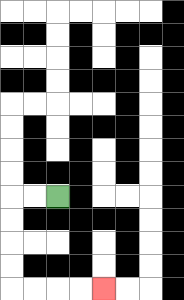{'start': '[2, 8]', 'end': '[4, 12]', 'path_directions': 'L,L,D,D,D,D,R,R,R,R', 'path_coordinates': '[[2, 8], [1, 8], [0, 8], [0, 9], [0, 10], [0, 11], [0, 12], [1, 12], [2, 12], [3, 12], [4, 12]]'}